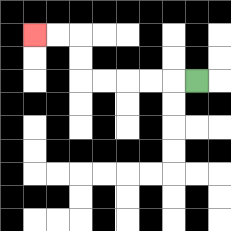{'start': '[8, 3]', 'end': '[1, 1]', 'path_directions': 'L,L,L,L,L,U,U,L,L', 'path_coordinates': '[[8, 3], [7, 3], [6, 3], [5, 3], [4, 3], [3, 3], [3, 2], [3, 1], [2, 1], [1, 1]]'}